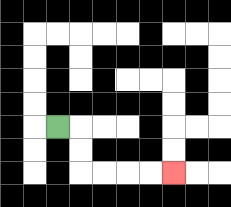{'start': '[2, 5]', 'end': '[7, 7]', 'path_directions': 'R,D,D,R,R,R,R', 'path_coordinates': '[[2, 5], [3, 5], [3, 6], [3, 7], [4, 7], [5, 7], [6, 7], [7, 7]]'}